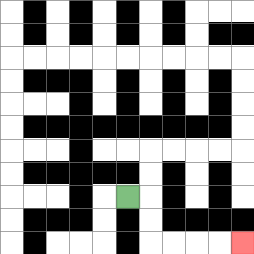{'start': '[5, 8]', 'end': '[10, 10]', 'path_directions': 'R,D,D,R,R,R,R', 'path_coordinates': '[[5, 8], [6, 8], [6, 9], [6, 10], [7, 10], [8, 10], [9, 10], [10, 10]]'}